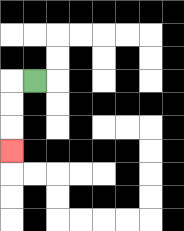{'start': '[1, 3]', 'end': '[0, 6]', 'path_directions': 'L,D,D,D', 'path_coordinates': '[[1, 3], [0, 3], [0, 4], [0, 5], [0, 6]]'}